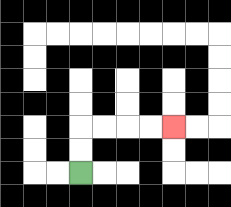{'start': '[3, 7]', 'end': '[7, 5]', 'path_directions': 'U,U,R,R,R,R', 'path_coordinates': '[[3, 7], [3, 6], [3, 5], [4, 5], [5, 5], [6, 5], [7, 5]]'}